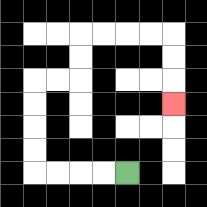{'start': '[5, 7]', 'end': '[7, 4]', 'path_directions': 'L,L,L,L,U,U,U,U,R,R,U,U,R,R,R,R,D,D,D', 'path_coordinates': '[[5, 7], [4, 7], [3, 7], [2, 7], [1, 7], [1, 6], [1, 5], [1, 4], [1, 3], [2, 3], [3, 3], [3, 2], [3, 1], [4, 1], [5, 1], [6, 1], [7, 1], [7, 2], [7, 3], [7, 4]]'}